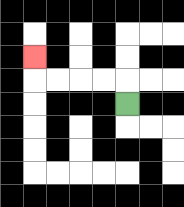{'start': '[5, 4]', 'end': '[1, 2]', 'path_directions': 'U,L,L,L,L,U', 'path_coordinates': '[[5, 4], [5, 3], [4, 3], [3, 3], [2, 3], [1, 3], [1, 2]]'}